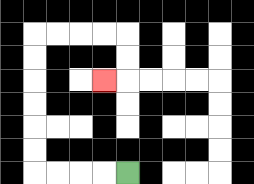{'start': '[5, 7]', 'end': '[4, 3]', 'path_directions': 'L,L,L,L,U,U,U,U,U,U,R,R,R,R,D,D,L', 'path_coordinates': '[[5, 7], [4, 7], [3, 7], [2, 7], [1, 7], [1, 6], [1, 5], [1, 4], [1, 3], [1, 2], [1, 1], [2, 1], [3, 1], [4, 1], [5, 1], [5, 2], [5, 3], [4, 3]]'}